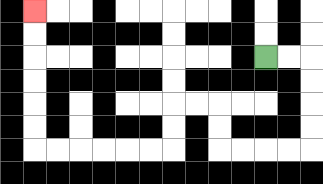{'start': '[11, 2]', 'end': '[1, 0]', 'path_directions': 'R,R,D,D,D,D,L,L,L,L,U,U,L,L,D,D,L,L,L,L,L,L,U,U,U,U,U,U', 'path_coordinates': '[[11, 2], [12, 2], [13, 2], [13, 3], [13, 4], [13, 5], [13, 6], [12, 6], [11, 6], [10, 6], [9, 6], [9, 5], [9, 4], [8, 4], [7, 4], [7, 5], [7, 6], [6, 6], [5, 6], [4, 6], [3, 6], [2, 6], [1, 6], [1, 5], [1, 4], [1, 3], [1, 2], [1, 1], [1, 0]]'}